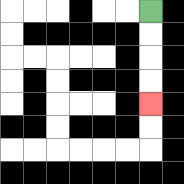{'start': '[6, 0]', 'end': '[6, 4]', 'path_directions': 'D,D,D,D', 'path_coordinates': '[[6, 0], [6, 1], [6, 2], [6, 3], [6, 4]]'}